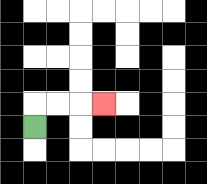{'start': '[1, 5]', 'end': '[4, 4]', 'path_directions': 'U,R,R,R', 'path_coordinates': '[[1, 5], [1, 4], [2, 4], [3, 4], [4, 4]]'}